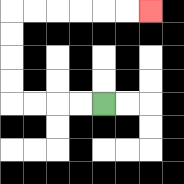{'start': '[4, 4]', 'end': '[6, 0]', 'path_directions': 'L,L,L,L,U,U,U,U,R,R,R,R,R,R', 'path_coordinates': '[[4, 4], [3, 4], [2, 4], [1, 4], [0, 4], [0, 3], [0, 2], [0, 1], [0, 0], [1, 0], [2, 0], [3, 0], [4, 0], [5, 0], [6, 0]]'}